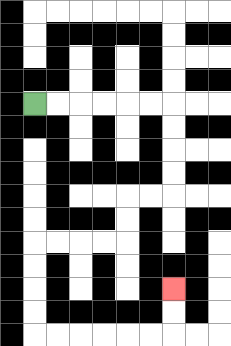{'start': '[1, 4]', 'end': '[7, 12]', 'path_directions': 'R,R,R,R,R,R,D,D,D,D,L,L,D,D,L,L,L,L,D,D,D,D,R,R,R,R,R,R,U,U', 'path_coordinates': '[[1, 4], [2, 4], [3, 4], [4, 4], [5, 4], [6, 4], [7, 4], [7, 5], [7, 6], [7, 7], [7, 8], [6, 8], [5, 8], [5, 9], [5, 10], [4, 10], [3, 10], [2, 10], [1, 10], [1, 11], [1, 12], [1, 13], [1, 14], [2, 14], [3, 14], [4, 14], [5, 14], [6, 14], [7, 14], [7, 13], [7, 12]]'}